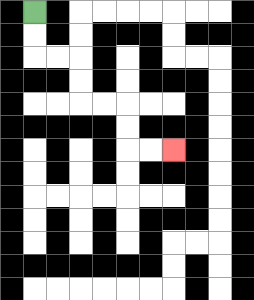{'start': '[1, 0]', 'end': '[7, 6]', 'path_directions': 'D,D,R,R,D,D,R,R,D,D,R,R', 'path_coordinates': '[[1, 0], [1, 1], [1, 2], [2, 2], [3, 2], [3, 3], [3, 4], [4, 4], [5, 4], [5, 5], [5, 6], [6, 6], [7, 6]]'}